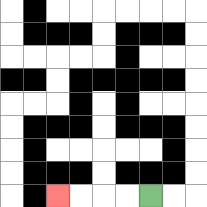{'start': '[6, 8]', 'end': '[2, 8]', 'path_directions': 'L,L,L,L', 'path_coordinates': '[[6, 8], [5, 8], [4, 8], [3, 8], [2, 8]]'}